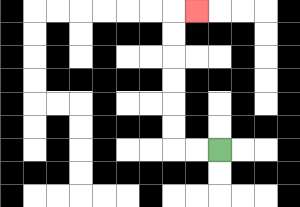{'start': '[9, 6]', 'end': '[8, 0]', 'path_directions': 'L,L,U,U,U,U,U,U,R', 'path_coordinates': '[[9, 6], [8, 6], [7, 6], [7, 5], [7, 4], [7, 3], [7, 2], [7, 1], [7, 0], [8, 0]]'}